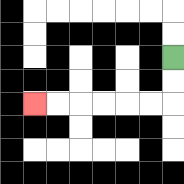{'start': '[7, 2]', 'end': '[1, 4]', 'path_directions': 'D,D,L,L,L,L,L,L', 'path_coordinates': '[[7, 2], [7, 3], [7, 4], [6, 4], [5, 4], [4, 4], [3, 4], [2, 4], [1, 4]]'}